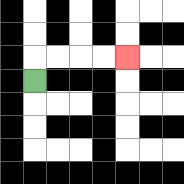{'start': '[1, 3]', 'end': '[5, 2]', 'path_directions': 'U,R,R,R,R', 'path_coordinates': '[[1, 3], [1, 2], [2, 2], [3, 2], [4, 2], [5, 2]]'}